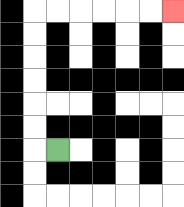{'start': '[2, 6]', 'end': '[7, 0]', 'path_directions': 'L,U,U,U,U,U,U,R,R,R,R,R,R', 'path_coordinates': '[[2, 6], [1, 6], [1, 5], [1, 4], [1, 3], [1, 2], [1, 1], [1, 0], [2, 0], [3, 0], [4, 0], [5, 0], [6, 0], [7, 0]]'}